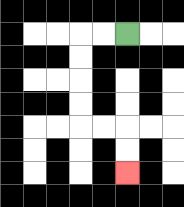{'start': '[5, 1]', 'end': '[5, 7]', 'path_directions': 'L,L,D,D,D,D,R,R,D,D', 'path_coordinates': '[[5, 1], [4, 1], [3, 1], [3, 2], [3, 3], [3, 4], [3, 5], [4, 5], [5, 5], [5, 6], [5, 7]]'}